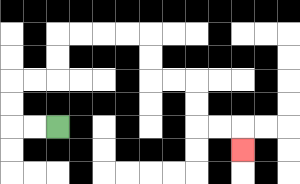{'start': '[2, 5]', 'end': '[10, 6]', 'path_directions': 'L,L,U,U,R,R,U,U,R,R,R,R,D,D,R,R,D,D,R,R,D', 'path_coordinates': '[[2, 5], [1, 5], [0, 5], [0, 4], [0, 3], [1, 3], [2, 3], [2, 2], [2, 1], [3, 1], [4, 1], [5, 1], [6, 1], [6, 2], [6, 3], [7, 3], [8, 3], [8, 4], [8, 5], [9, 5], [10, 5], [10, 6]]'}